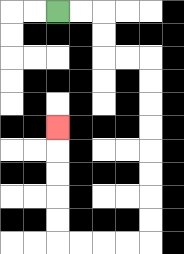{'start': '[2, 0]', 'end': '[2, 5]', 'path_directions': 'R,R,D,D,R,R,D,D,D,D,D,D,D,D,L,L,L,L,U,U,U,U,U', 'path_coordinates': '[[2, 0], [3, 0], [4, 0], [4, 1], [4, 2], [5, 2], [6, 2], [6, 3], [6, 4], [6, 5], [6, 6], [6, 7], [6, 8], [6, 9], [6, 10], [5, 10], [4, 10], [3, 10], [2, 10], [2, 9], [2, 8], [2, 7], [2, 6], [2, 5]]'}